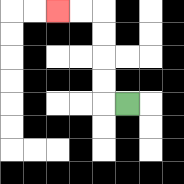{'start': '[5, 4]', 'end': '[2, 0]', 'path_directions': 'L,U,U,U,U,L,L', 'path_coordinates': '[[5, 4], [4, 4], [4, 3], [4, 2], [4, 1], [4, 0], [3, 0], [2, 0]]'}